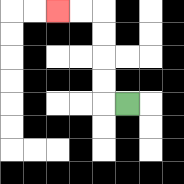{'start': '[5, 4]', 'end': '[2, 0]', 'path_directions': 'L,U,U,U,U,L,L', 'path_coordinates': '[[5, 4], [4, 4], [4, 3], [4, 2], [4, 1], [4, 0], [3, 0], [2, 0]]'}